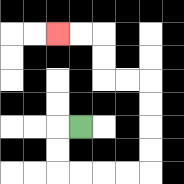{'start': '[3, 5]', 'end': '[2, 1]', 'path_directions': 'L,D,D,R,R,R,R,U,U,U,U,L,L,U,U,L,L', 'path_coordinates': '[[3, 5], [2, 5], [2, 6], [2, 7], [3, 7], [4, 7], [5, 7], [6, 7], [6, 6], [6, 5], [6, 4], [6, 3], [5, 3], [4, 3], [4, 2], [4, 1], [3, 1], [2, 1]]'}